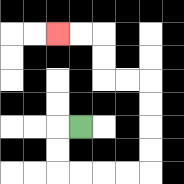{'start': '[3, 5]', 'end': '[2, 1]', 'path_directions': 'L,D,D,R,R,R,R,U,U,U,U,L,L,U,U,L,L', 'path_coordinates': '[[3, 5], [2, 5], [2, 6], [2, 7], [3, 7], [4, 7], [5, 7], [6, 7], [6, 6], [6, 5], [6, 4], [6, 3], [5, 3], [4, 3], [4, 2], [4, 1], [3, 1], [2, 1]]'}